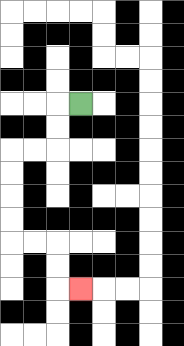{'start': '[3, 4]', 'end': '[3, 12]', 'path_directions': 'L,D,D,L,L,D,D,D,D,R,R,D,D,R', 'path_coordinates': '[[3, 4], [2, 4], [2, 5], [2, 6], [1, 6], [0, 6], [0, 7], [0, 8], [0, 9], [0, 10], [1, 10], [2, 10], [2, 11], [2, 12], [3, 12]]'}